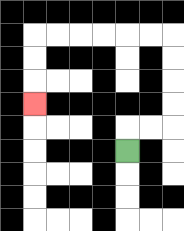{'start': '[5, 6]', 'end': '[1, 4]', 'path_directions': 'U,R,R,U,U,U,U,L,L,L,L,L,L,D,D,D', 'path_coordinates': '[[5, 6], [5, 5], [6, 5], [7, 5], [7, 4], [7, 3], [7, 2], [7, 1], [6, 1], [5, 1], [4, 1], [3, 1], [2, 1], [1, 1], [1, 2], [1, 3], [1, 4]]'}